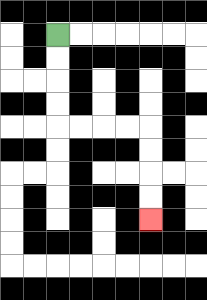{'start': '[2, 1]', 'end': '[6, 9]', 'path_directions': 'D,D,D,D,R,R,R,R,D,D,D,D', 'path_coordinates': '[[2, 1], [2, 2], [2, 3], [2, 4], [2, 5], [3, 5], [4, 5], [5, 5], [6, 5], [6, 6], [6, 7], [6, 8], [6, 9]]'}